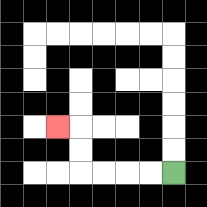{'start': '[7, 7]', 'end': '[2, 5]', 'path_directions': 'L,L,L,L,U,U,L', 'path_coordinates': '[[7, 7], [6, 7], [5, 7], [4, 7], [3, 7], [3, 6], [3, 5], [2, 5]]'}